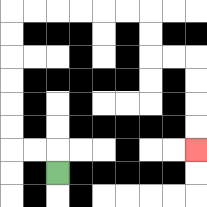{'start': '[2, 7]', 'end': '[8, 6]', 'path_directions': 'U,L,L,U,U,U,U,U,U,R,R,R,R,R,R,D,D,R,R,D,D,D,D', 'path_coordinates': '[[2, 7], [2, 6], [1, 6], [0, 6], [0, 5], [0, 4], [0, 3], [0, 2], [0, 1], [0, 0], [1, 0], [2, 0], [3, 0], [4, 0], [5, 0], [6, 0], [6, 1], [6, 2], [7, 2], [8, 2], [8, 3], [8, 4], [8, 5], [8, 6]]'}